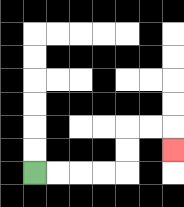{'start': '[1, 7]', 'end': '[7, 6]', 'path_directions': 'R,R,R,R,U,U,R,R,D', 'path_coordinates': '[[1, 7], [2, 7], [3, 7], [4, 7], [5, 7], [5, 6], [5, 5], [6, 5], [7, 5], [7, 6]]'}